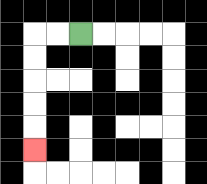{'start': '[3, 1]', 'end': '[1, 6]', 'path_directions': 'L,L,D,D,D,D,D', 'path_coordinates': '[[3, 1], [2, 1], [1, 1], [1, 2], [1, 3], [1, 4], [1, 5], [1, 6]]'}